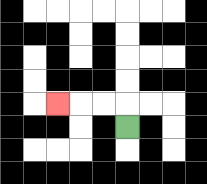{'start': '[5, 5]', 'end': '[2, 4]', 'path_directions': 'U,L,L,L', 'path_coordinates': '[[5, 5], [5, 4], [4, 4], [3, 4], [2, 4]]'}